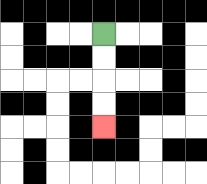{'start': '[4, 1]', 'end': '[4, 5]', 'path_directions': 'D,D,D,D', 'path_coordinates': '[[4, 1], [4, 2], [4, 3], [4, 4], [4, 5]]'}